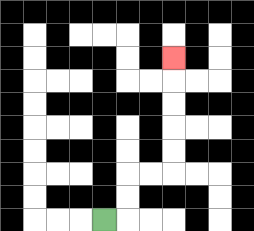{'start': '[4, 9]', 'end': '[7, 2]', 'path_directions': 'R,U,U,R,R,U,U,U,U,U', 'path_coordinates': '[[4, 9], [5, 9], [5, 8], [5, 7], [6, 7], [7, 7], [7, 6], [7, 5], [7, 4], [7, 3], [7, 2]]'}